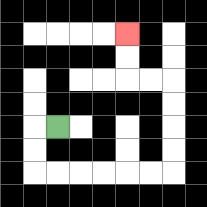{'start': '[2, 5]', 'end': '[5, 1]', 'path_directions': 'L,D,D,R,R,R,R,R,R,U,U,U,U,L,L,U,U', 'path_coordinates': '[[2, 5], [1, 5], [1, 6], [1, 7], [2, 7], [3, 7], [4, 7], [5, 7], [6, 7], [7, 7], [7, 6], [7, 5], [7, 4], [7, 3], [6, 3], [5, 3], [5, 2], [5, 1]]'}